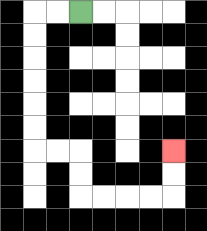{'start': '[3, 0]', 'end': '[7, 6]', 'path_directions': 'L,L,D,D,D,D,D,D,R,R,D,D,R,R,R,R,U,U', 'path_coordinates': '[[3, 0], [2, 0], [1, 0], [1, 1], [1, 2], [1, 3], [1, 4], [1, 5], [1, 6], [2, 6], [3, 6], [3, 7], [3, 8], [4, 8], [5, 8], [6, 8], [7, 8], [7, 7], [7, 6]]'}